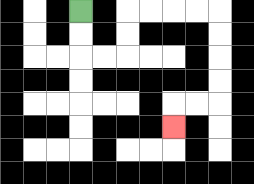{'start': '[3, 0]', 'end': '[7, 5]', 'path_directions': 'D,D,R,R,U,U,R,R,R,R,D,D,D,D,L,L,D', 'path_coordinates': '[[3, 0], [3, 1], [3, 2], [4, 2], [5, 2], [5, 1], [5, 0], [6, 0], [7, 0], [8, 0], [9, 0], [9, 1], [9, 2], [9, 3], [9, 4], [8, 4], [7, 4], [7, 5]]'}